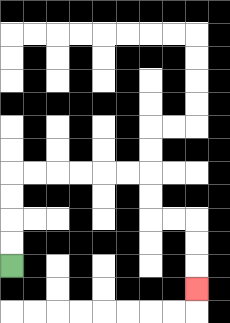{'start': '[0, 11]', 'end': '[8, 12]', 'path_directions': 'U,U,U,U,R,R,R,R,R,R,D,D,R,R,D,D,D', 'path_coordinates': '[[0, 11], [0, 10], [0, 9], [0, 8], [0, 7], [1, 7], [2, 7], [3, 7], [4, 7], [5, 7], [6, 7], [6, 8], [6, 9], [7, 9], [8, 9], [8, 10], [8, 11], [8, 12]]'}